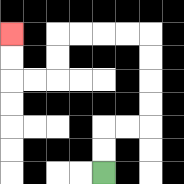{'start': '[4, 7]', 'end': '[0, 1]', 'path_directions': 'U,U,R,R,U,U,U,U,L,L,L,L,D,D,L,L,U,U', 'path_coordinates': '[[4, 7], [4, 6], [4, 5], [5, 5], [6, 5], [6, 4], [6, 3], [6, 2], [6, 1], [5, 1], [4, 1], [3, 1], [2, 1], [2, 2], [2, 3], [1, 3], [0, 3], [0, 2], [0, 1]]'}